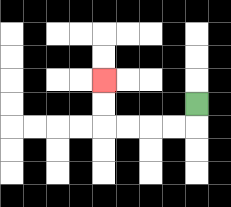{'start': '[8, 4]', 'end': '[4, 3]', 'path_directions': 'D,L,L,L,L,U,U', 'path_coordinates': '[[8, 4], [8, 5], [7, 5], [6, 5], [5, 5], [4, 5], [4, 4], [4, 3]]'}